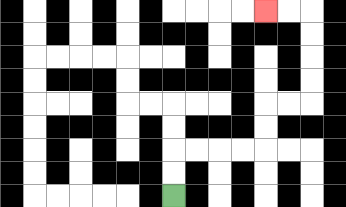{'start': '[7, 8]', 'end': '[11, 0]', 'path_directions': 'U,U,R,R,R,R,U,U,R,R,U,U,U,U,L,L', 'path_coordinates': '[[7, 8], [7, 7], [7, 6], [8, 6], [9, 6], [10, 6], [11, 6], [11, 5], [11, 4], [12, 4], [13, 4], [13, 3], [13, 2], [13, 1], [13, 0], [12, 0], [11, 0]]'}